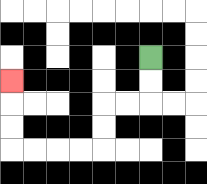{'start': '[6, 2]', 'end': '[0, 3]', 'path_directions': 'D,D,L,L,D,D,L,L,L,L,U,U,U', 'path_coordinates': '[[6, 2], [6, 3], [6, 4], [5, 4], [4, 4], [4, 5], [4, 6], [3, 6], [2, 6], [1, 6], [0, 6], [0, 5], [0, 4], [0, 3]]'}